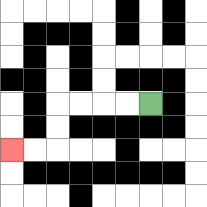{'start': '[6, 4]', 'end': '[0, 6]', 'path_directions': 'L,L,L,L,D,D,L,L', 'path_coordinates': '[[6, 4], [5, 4], [4, 4], [3, 4], [2, 4], [2, 5], [2, 6], [1, 6], [0, 6]]'}